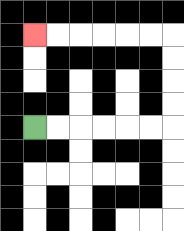{'start': '[1, 5]', 'end': '[1, 1]', 'path_directions': 'R,R,R,R,R,R,U,U,U,U,L,L,L,L,L,L', 'path_coordinates': '[[1, 5], [2, 5], [3, 5], [4, 5], [5, 5], [6, 5], [7, 5], [7, 4], [7, 3], [7, 2], [7, 1], [6, 1], [5, 1], [4, 1], [3, 1], [2, 1], [1, 1]]'}